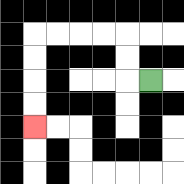{'start': '[6, 3]', 'end': '[1, 5]', 'path_directions': 'L,U,U,L,L,L,L,D,D,D,D', 'path_coordinates': '[[6, 3], [5, 3], [5, 2], [5, 1], [4, 1], [3, 1], [2, 1], [1, 1], [1, 2], [1, 3], [1, 4], [1, 5]]'}